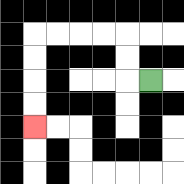{'start': '[6, 3]', 'end': '[1, 5]', 'path_directions': 'L,U,U,L,L,L,L,D,D,D,D', 'path_coordinates': '[[6, 3], [5, 3], [5, 2], [5, 1], [4, 1], [3, 1], [2, 1], [1, 1], [1, 2], [1, 3], [1, 4], [1, 5]]'}